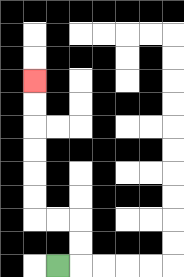{'start': '[2, 11]', 'end': '[1, 3]', 'path_directions': 'R,U,U,L,L,U,U,U,U,U,U', 'path_coordinates': '[[2, 11], [3, 11], [3, 10], [3, 9], [2, 9], [1, 9], [1, 8], [1, 7], [1, 6], [1, 5], [1, 4], [1, 3]]'}